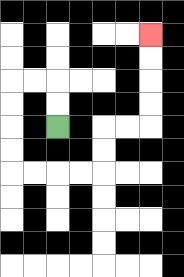{'start': '[2, 5]', 'end': '[6, 1]', 'path_directions': 'U,U,L,L,D,D,D,D,R,R,R,R,U,U,R,R,U,U,U,U', 'path_coordinates': '[[2, 5], [2, 4], [2, 3], [1, 3], [0, 3], [0, 4], [0, 5], [0, 6], [0, 7], [1, 7], [2, 7], [3, 7], [4, 7], [4, 6], [4, 5], [5, 5], [6, 5], [6, 4], [6, 3], [6, 2], [6, 1]]'}